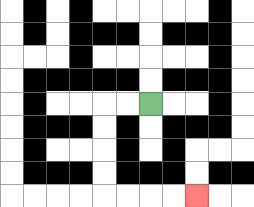{'start': '[6, 4]', 'end': '[8, 8]', 'path_directions': 'L,L,D,D,D,D,R,R,R,R', 'path_coordinates': '[[6, 4], [5, 4], [4, 4], [4, 5], [4, 6], [4, 7], [4, 8], [5, 8], [6, 8], [7, 8], [8, 8]]'}